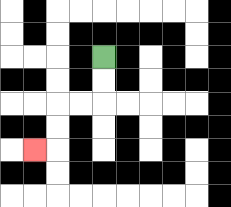{'start': '[4, 2]', 'end': '[1, 6]', 'path_directions': 'D,D,L,L,D,D,L', 'path_coordinates': '[[4, 2], [4, 3], [4, 4], [3, 4], [2, 4], [2, 5], [2, 6], [1, 6]]'}